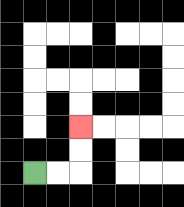{'start': '[1, 7]', 'end': '[3, 5]', 'path_directions': 'R,R,U,U', 'path_coordinates': '[[1, 7], [2, 7], [3, 7], [3, 6], [3, 5]]'}